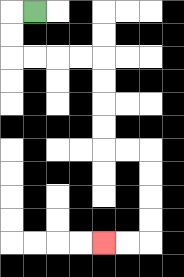{'start': '[1, 0]', 'end': '[4, 10]', 'path_directions': 'L,D,D,R,R,R,R,D,D,D,D,R,R,D,D,D,D,L,L', 'path_coordinates': '[[1, 0], [0, 0], [0, 1], [0, 2], [1, 2], [2, 2], [3, 2], [4, 2], [4, 3], [4, 4], [4, 5], [4, 6], [5, 6], [6, 6], [6, 7], [6, 8], [6, 9], [6, 10], [5, 10], [4, 10]]'}